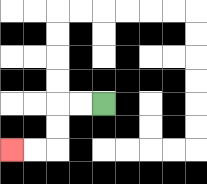{'start': '[4, 4]', 'end': '[0, 6]', 'path_directions': 'L,L,D,D,L,L', 'path_coordinates': '[[4, 4], [3, 4], [2, 4], [2, 5], [2, 6], [1, 6], [0, 6]]'}